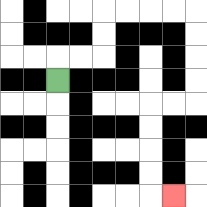{'start': '[2, 3]', 'end': '[7, 8]', 'path_directions': 'U,R,R,U,U,R,R,R,R,D,D,D,D,L,L,D,D,D,D,R', 'path_coordinates': '[[2, 3], [2, 2], [3, 2], [4, 2], [4, 1], [4, 0], [5, 0], [6, 0], [7, 0], [8, 0], [8, 1], [8, 2], [8, 3], [8, 4], [7, 4], [6, 4], [6, 5], [6, 6], [6, 7], [6, 8], [7, 8]]'}